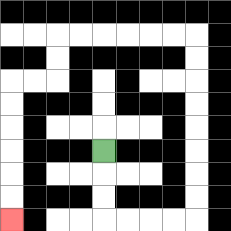{'start': '[4, 6]', 'end': '[0, 9]', 'path_directions': 'D,D,D,R,R,R,R,U,U,U,U,U,U,U,U,L,L,L,L,L,L,D,D,L,L,D,D,D,D,D,D', 'path_coordinates': '[[4, 6], [4, 7], [4, 8], [4, 9], [5, 9], [6, 9], [7, 9], [8, 9], [8, 8], [8, 7], [8, 6], [8, 5], [8, 4], [8, 3], [8, 2], [8, 1], [7, 1], [6, 1], [5, 1], [4, 1], [3, 1], [2, 1], [2, 2], [2, 3], [1, 3], [0, 3], [0, 4], [0, 5], [0, 6], [0, 7], [0, 8], [0, 9]]'}